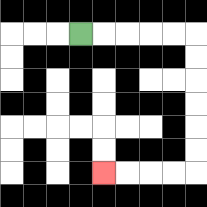{'start': '[3, 1]', 'end': '[4, 7]', 'path_directions': 'R,R,R,R,R,D,D,D,D,D,D,L,L,L,L', 'path_coordinates': '[[3, 1], [4, 1], [5, 1], [6, 1], [7, 1], [8, 1], [8, 2], [8, 3], [8, 4], [8, 5], [8, 6], [8, 7], [7, 7], [6, 7], [5, 7], [4, 7]]'}